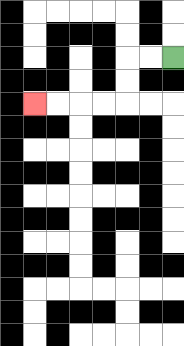{'start': '[7, 2]', 'end': '[1, 4]', 'path_directions': 'L,L,D,D,L,L,L,L', 'path_coordinates': '[[7, 2], [6, 2], [5, 2], [5, 3], [5, 4], [4, 4], [3, 4], [2, 4], [1, 4]]'}